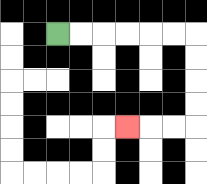{'start': '[2, 1]', 'end': '[5, 5]', 'path_directions': 'R,R,R,R,R,R,D,D,D,D,L,L,L', 'path_coordinates': '[[2, 1], [3, 1], [4, 1], [5, 1], [6, 1], [7, 1], [8, 1], [8, 2], [8, 3], [8, 4], [8, 5], [7, 5], [6, 5], [5, 5]]'}